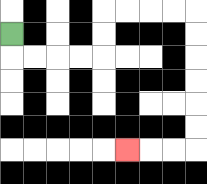{'start': '[0, 1]', 'end': '[5, 6]', 'path_directions': 'D,R,R,R,R,U,U,R,R,R,R,D,D,D,D,D,D,L,L,L', 'path_coordinates': '[[0, 1], [0, 2], [1, 2], [2, 2], [3, 2], [4, 2], [4, 1], [4, 0], [5, 0], [6, 0], [7, 0], [8, 0], [8, 1], [8, 2], [8, 3], [8, 4], [8, 5], [8, 6], [7, 6], [6, 6], [5, 6]]'}